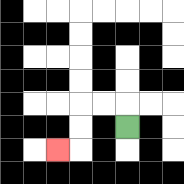{'start': '[5, 5]', 'end': '[2, 6]', 'path_directions': 'U,L,L,D,D,L', 'path_coordinates': '[[5, 5], [5, 4], [4, 4], [3, 4], [3, 5], [3, 6], [2, 6]]'}